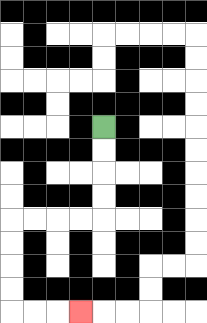{'start': '[4, 5]', 'end': '[3, 13]', 'path_directions': 'D,D,D,D,L,L,L,L,D,D,D,D,R,R,R', 'path_coordinates': '[[4, 5], [4, 6], [4, 7], [4, 8], [4, 9], [3, 9], [2, 9], [1, 9], [0, 9], [0, 10], [0, 11], [0, 12], [0, 13], [1, 13], [2, 13], [3, 13]]'}